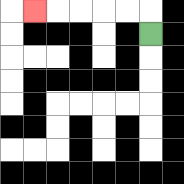{'start': '[6, 1]', 'end': '[1, 0]', 'path_directions': 'U,L,L,L,L,L', 'path_coordinates': '[[6, 1], [6, 0], [5, 0], [4, 0], [3, 0], [2, 0], [1, 0]]'}